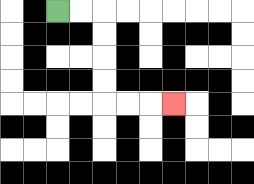{'start': '[2, 0]', 'end': '[7, 4]', 'path_directions': 'R,R,D,D,D,D,R,R,R', 'path_coordinates': '[[2, 0], [3, 0], [4, 0], [4, 1], [4, 2], [4, 3], [4, 4], [5, 4], [6, 4], [7, 4]]'}